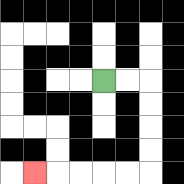{'start': '[4, 3]', 'end': '[1, 7]', 'path_directions': 'R,R,D,D,D,D,L,L,L,L,L', 'path_coordinates': '[[4, 3], [5, 3], [6, 3], [6, 4], [6, 5], [6, 6], [6, 7], [5, 7], [4, 7], [3, 7], [2, 7], [1, 7]]'}